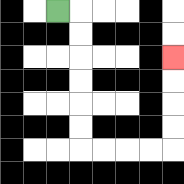{'start': '[2, 0]', 'end': '[7, 2]', 'path_directions': 'R,D,D,D,D,D,D,R,R,R,R,U,U,U,U', 'path_coordinates': '[[2, 0], [3, 0], [3, 1], [3, 2], [3, 3], [3, 4], [3, 5], [3, 6], [4, 6], [5, 6], [6, 6], [7, 6], [7, 5], [7, 4], [7, 3], [7, 2]]'}